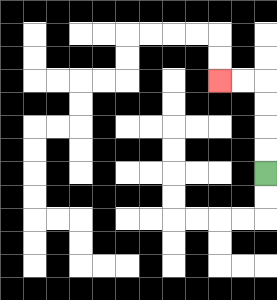{'start': '[11, 7]', 'end': '[9, 3]', 'path_directions': 'U,U,U,U,L,L', 'path_coordinates': '[[11, 7], [11, 6], [11, 5], [11, 4], [11, 3], [10, 3], [9, 3]]'}